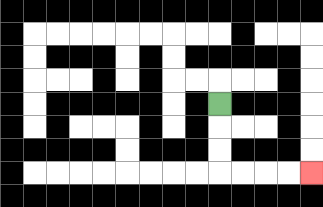{'start': '[9, 4]', 'end': '[13, 7]', 'path_directions': 'D,D,D,R,R,R,R', 'path_coordinates': '[[9, 4], [9, 5], [9, 6], [9, 7], [10, 7], [11, 7], [12, 7], [13, 7]]'}